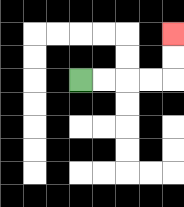{'start': '[3, 3]', 'end': '[7, 1]', 'path_directions': 'R,R,R,R,U,U', 'path_coordinates': '[[3, 3], [4, 3], [5, 3], [6, 3], [7, 3], [7, 2], [7, 1]]'}